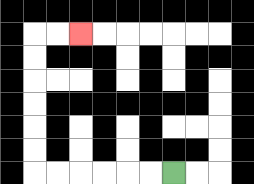{'start': '[7, 7]', 'end': '[3, 1]', 'path_directions': 'L,L,L,L,L,L,U,U,U,U,U,U,R,R', 'path_coordinates': '[[7, 7], [6, 7], [5, 7], [4, 7], [3, 7], [2, 7], [1, 7], [1, 6], [1, 5], [1, 4], [1, 3], [1, 2], [1, 1], [2, 1], [3, 1]]'}